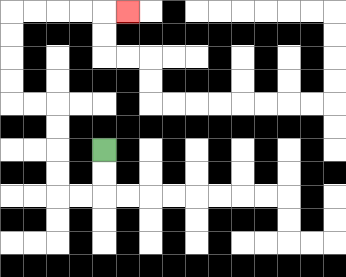{'start': '[4, 6]', 'end': '[5, 0]', 'path_directions': 'D,D,L,L,U,U,U,U,L,L,U,U,U,U,R,R,R,R,R', 'path_coordinates': '[[4, 6], [4, 7], [4, 8], [3, 8], [2, 8], [2, 7], [2, 6], [2, 5], [2, 4], [1, 4], [0, 4], [0, 3], [0, 2], [0, 1], [0, 0], [1, 0], [2, 0], [3, 0], [4, 0], [5, 0]]'}